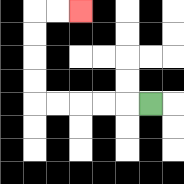{'start': '[6, 4]', 'end': '[3, 0]', 'path_directions': 'L,L,L,L,L,U,U,U,U,R,R', 'path_coordinates': '[[6, 4], [5, 4], [4, 4], [3, 4], [2, 4], [1, 4], [1, 3], [1, 2], [1, 1], [1, 0], [2, 0], [3, 0]]'}